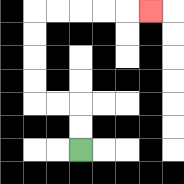{'start': '[3, 6]', 'end': '[6, 0]', 'path_directions': 'U,U,L,L,U,U,U,U,R,R,R,R,R', 'path_coordinates': '[[3, 6], [3, 5], [3, 4], [2, 4], [1, 4], [1, 3], [1, 2], [1, 1], [1, 0], [2, 0], [3, 0], [4, 0], [5, 0], [6, 0]]'}